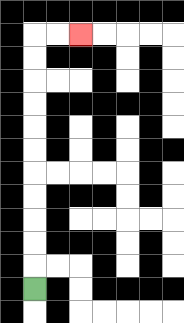{'start': '[1, 12]', 'end': '[3, 1]', 'path_directions': 'U,U,U,U,U,U,U,U,U,U,U,R,R', 'path_coordinates': '[[1, 12], [1, 11], [1, 10], [1, 9], [1, 8], [1, 7], [1, 6], [1, 5], [1, 4], [1, 3], [1, 2], [1, 1], [2, 1], [3, 1]]'}